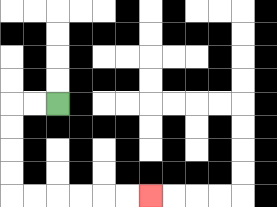{'start': '[2, 4]', 'end': '[6, 8]', 'path_directions': 'L,L,D,D,D,D,R,R,R,R,R,R', 'path_coordinates': '[[2, 4], [1, 4], [0, 4], [0, 5], [0, 6], [0, 7], [0, 8], [1, 8], [2, 8], [3, 8], [4, 8], [5, 8], [6, 8]]'}